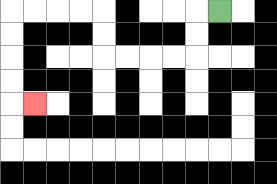{'start': '[9, 0]', 'end': '[1, 4]', 'path_directions': 'L,D,D,L,L,L,L,U,U,L,L,L,L,D,D,D,D,R', 'path_coordinates': '[[9, 0], [8, 0], [8, 1], [8, 2], [7, 2], [6, 2], [5, 2], [4, 2], [4, 1], [4, 0], [3, 0], [2, 0], [1, 0], [0, 0], [0, 1], [0, 2], [0, 3], [0, 4], [1, 4]]'}